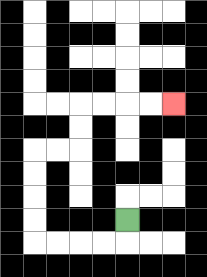{'start': '[5, 9]', 'end': '[7, 4]', 'path_directions': 'D,L,L,L,L,U,U,U,U,R,R,U,U,R,R,R,R', 'path_coordinates': '[[5, 9], [5, 10], [4, 10], [3, 10], [2, 10], [1, 10], [1, 9], [1, 8], [1, 7], [1, 6], [2, 6], [3, 6], [3, 5], [3, 4], [4, 4], [5, 4], [6, 4], [7, 4]]'}